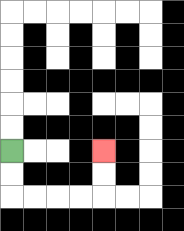{'start': '[0, 6]', 'end': '[4, 6]', 'path_directions': 'D,D,R,R,R,R,U,U', 'path_coordinates': '[[0, 6], [0, 7], [0, 8], [1, 8], [2, 8], [3, 8], [4, 8], [4, 7], [4, 6]]'}